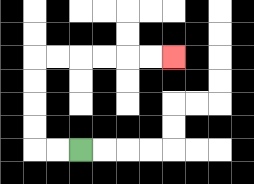{'start': '[3, 6]', 'end': '[7, 2]', 'path_directions': 'L,L,U,U,U,U,R,R,R,R,R,R', 'path_coordinates': '[[3, 6], [2, 6], [1, 6], [1, 5], [1, 4], [1, 3], [1, 2], [2, 2], [3, 2], [4, 2], [5, 2], [6, 2], [7, 2]]'}